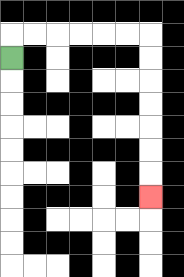{'start': '[0, 2]', 'end': '[6, 8]', 'path_directions': 'U,R,R,R,R,R,R,D,D,D,D,D,D,D', 'path_coordinates': '[[0, 2], [0, 1], [1, 1], [2, 1], [3, 1], [4, 1], [5, 1], [6, 1], [6, 2], [6, 3], [6, 4], [6, 5], [6, 6], [6, 7], [6, 8]]'}